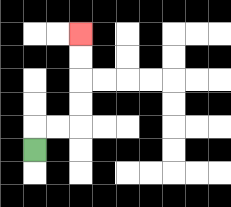{'start': '[1, 6]', 'end': '[3, 1]', 'path_directions': 'U,R,R,U,U,U,U', 'path_coordinates': '[[1, 6], [1, 5], [2, 5], [3, 5], [3, 4], [3, 3], [3, 2], [3, 1]]'}